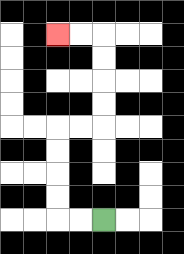{'start': '[4, 9]', 'end': '[2, 1]', 'path_directions': 'L,L,U,U,U,U,R,R,U,U,U,U,L,L', 'path_coordinates': '[[4, 9], [3, 9], [2, 9], [2, 8], [2, 7], [2, 6], [2, 5], [3, 5], [4, 5], [4, 4], [4, 3], [4, 2], [4, 1], [3, 1], [2, 1]]'}